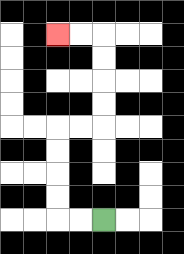{'start': '[4, 9]', 'end': '[2, 1]', 'path_directions': 'L,L,U,U,U,U,R,R,U,U,U,U,L,L', 'path_coordinates': '[[4, 9], [3, 9], [2, 9], [2, 8], [2, 7], [2, 6], [2, 5], [3, 5], [4, 5], [4, 4], [4, 3], [4, 2], [4, 1], [3, 1], [2, 1]]'}